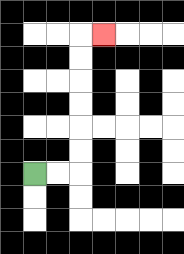{'start': '[1, 7]', 'end': '[4, 1]', 'path_directions': 'R,R,U,U,U,U,U,U,R', 'path_coordinates': '[[1, 7], [2, 7], [3, 7], [3, 6], [3, 5], [3, 4], [3, 3], [3, 2], [3, 1], [4, 1]]'}